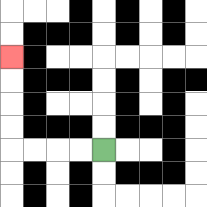{'start': '[4, 6]', 'end': '[0, 2]', 'path_directions': 'L,L,L,L,U,U,U,U', 'path_coordinates': '[[4, 6], [3, 6], [2, 6], [1, 6], [0, 6], [0, 5], [0, 4], [0, 3], [0, 2]]'}